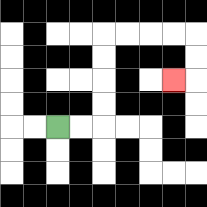{'start': '[2, 5]', 'end': '[7, 3]', 'path_directions': 'R,R,U,U,U,U,R,R,R,R,D,D,L', 'path_coordinates': '[[2, 5], [3, 5], [4, 5], [4, 4], [4, 3], [4, 2], [4, 1], [5, 1], [6, 1], [7, 1], [8, 1], [8, 2], [8, 3], [7, 3]]'}